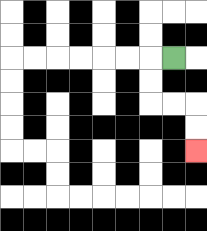{'start': '[7, 2]', 'end': '[8, 6]', 'path_directions': 'L,D,D,R,R,D,D', 'path_coordinates': '[[7, 2], [6, 2], [6, 3], [6, 4], [7, 4], [8, 4], [8, 5], [8, 6]]'}